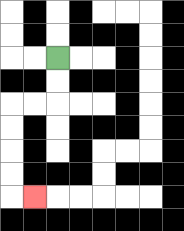{'start': '[2, 2]', 'end': '[1, 8]', 'path_directions': 'D,D,L,L,D,D,D,D,R', 'path_coordinates': '[[2, 2], [2, 3], [2, 4], [1, 4], [0, 4], [0, 5], [0, 6], [0, 7], [0, 8], [1, 8]]'}